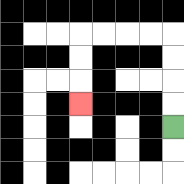{'start': '[7, 5]', 'end': '[3, 4]', 'path_directions': 'U,U,U,U,L,L,L,L,D,D,D', 'path_coordinates': '[[7, 5], [7, 4], [7, 3], [7, 2], [7, 1], [6, 1], [5, 1], [4, 1], [3, 1], [3, 2], [3, 3], [3, 4]]'}